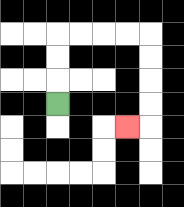{'start': '[2, 4]', 'end': '[5, 5]', 'path_directions': 'U,U,U,R,R,R,R,D,D,D,D,L', 'path_coordinates': '[[2, 4], [2, 3], [2, 2], [2, 1], [3, 1], [4, 1], [5, 1], [6, 1], [6, 2], [6, 3], [6, 4], [6, 5], [5, 5]]'}